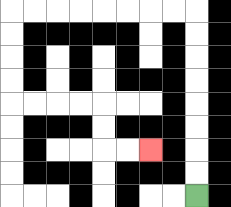{'start': '[8, 8]', 'end': '[6, 6]', 'path_directions': 'U,U,U,U,U,U,U,U,L,L,L,L,L,L,L,L,D,D,D,D,R,R,R,R,D,D,R,R', 'path_coordinates': '[[8, 8], [8, 7], [8, 6], [8, 5], [8, 4], [8, 3], [8, 2], [8, 1], [8, 0], [7, 0], [6, 0], [5, 0], [4, 0], [3, 0], [2, 0], [1, 0], [0, 0], [0, 1], [0, 2], [0, 3], [0, 4], [1, 4], [2, 4], [3, 4], [4, 4], [4, 5], [4, 6], [5, 6], [6, 6]]'}